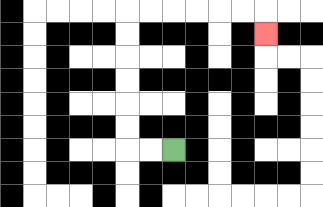{'start': '[7, 6]', 'end': '[11, 1]', 'path_directions': 'L,L,U,U,U,U,U,U,R,R,R,R,R,R,D', 'path_coordinates': '[[7, 6], [6, 6], [5, 6], [5, 5], [5, 4], [5, 3], [5, 2], [5, 1], [5, 0], [6, 0], [7, 0], [8, 0], [9, 0], [10, 0], [11, 0], [11, 1]]'}